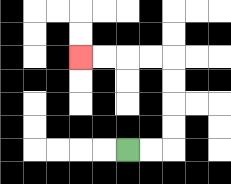{'start': '[5, 6]', 'end': '[3, 2]', 'path_directions': 'R,R,U,U,U,U,L,L,L,L', 'path_coordinates': '[[5, 6], [6, 6], [7, 6], [7, 5], [7, 4], [7, 3], [7, 2], [6, 2], [5, 2], [4, 2], [3, 2]]'}